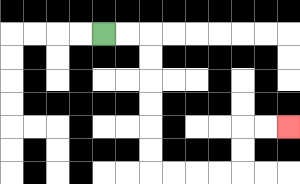{'start': '[4, 1]', 'end': '[12, 5]', 'path_directions': 'R,R,D,D,D,D,D,D,R,R,R,R,U,U,R,R', 'path_coordinates': '[[4, 1], [5, 1], [6, 1], [6, 2], [6, 3], [6, 4], [6, 5], [6, 6], [6, 7], [7, 7], [8, 7], [9, 7], [10, 7], [10, 6], [10, 5], [11, 5], [12, 5]]'}